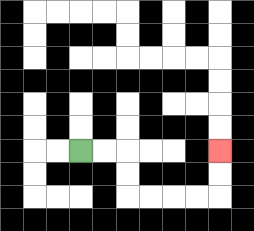{'start': '[3, 6]', 'end': '[9, 6]', 'path_directions': 'R,R,D,D,R,R,R,R,U,U', 'path_coordinates': '[[3, 6], [4, 6], [5, 6], [5, 7], [5, 8], [6, 8], [7, 8], [8, 8], [9, 8], [9, 7], [9, 6]]'}